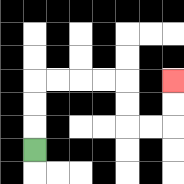{'start': '[1, 6]', 'end': '[7, 3]', 'path_directions': 'U,U,U,R,R,R,R,D,D,R,R,U,U', 'path_coordinates': '[[1, 6], [1, 5], [1, 4], [1, 3], [2, 3], [3, 3], [4, 3], [5, 3], [5, 4], [5, 5], [6, 5], [7, 5], [7, 4], [7, 3]]'}